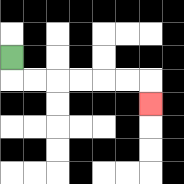{'start': '[0, 2]', 'end': '[6, 4]', 'path_directions': 'D,R,R,R,R,R,R,D', 'path_coordinates': '[[0, 2], [0, 3], [1, 3], [2, 3], [3, 3], [4, 3], [5, 3], [6, 3], [6, 4]]'}